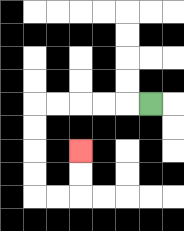{'start': '[6, 4]', 'end': '[3, 6]', 'path_directions': 'L,L,L,L,L,D,D,D,D,R,R,U,U', 'path_coordinates': '[[6, 4], [5, 4], [4, 4], [3, 4], [2, 4], [1, 4], [1, 5], [1, 6], [1, 7], [1, 8], [2, 8], [3, 8], [3, 7], [3, 6]]'}